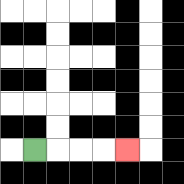{'start': '[1, 6]', 'end': '[5, 6]', 'path_directions': 'R,R,R,R', 'path_coordinates': '[[1, 6], [2, 6], [3, 6], [4, 6], [5, 6]]'}